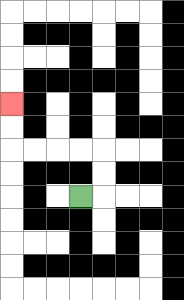{'start': '[3, 8]', 'end': '[0, 4]', 'path_directions': 'R,U,U,L,L,L,L,U,U', 'path_coordinates': '[[3, 8], [4, 8], [4, 7], [4, 6], [3, 6], [2, 6], [1, 6], [0, 6], [0, 5], [0, 4]]'}